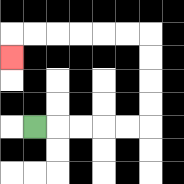{'start': '[1, 5]', 'end': '[0, 2]', 'path_directions': 'R,R,R,R,R,U,U,U,U,L,L,L,L,L,L,D', 'path_coordinates': '[[1, 5], [2, 5], [3, 5], [4, 5], [5, 5], [6, 5], [6, 4], [6, 3], [6, 2], [6, 1], [5, 1], [4, 1], [3, 1], [2, 1], [1, 1], [0, 1], [0, 2]]'}